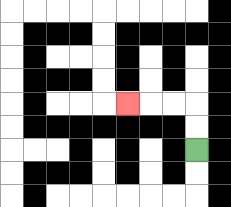{'start': '[8, 6]', 'end': '[5, 4]', 'path_directions': 'U,U,L,L,L', 'path_coordinates': '[[8, 6], [8, 5], [8, 4], [7, 4], [6, 4], [5, 4]]'}